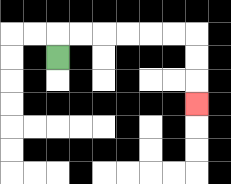{'start': '[2, 2]', 'end': '[8, 4]', 'path_directions': 'U,R,R,R,R,R,R,D,D,D', 'path_coordinates': '[[2, 2], [2, 1], [3, 1], [4, 1], [5, 1], [6, 1], [7, 1], [8, 1], [8, 2], [8, 3], [8, 4]]'}